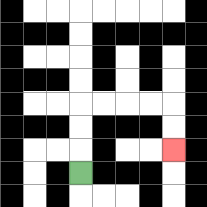{'start': '[3, 7]', 'end': '[7, 6]', 'path_directions': 'U,U,U,R,R,R,R,D,D', 'path_coordinates': '[[3, 7], [3, 6], [3, 5], [3, 4], [4, 4], [5, 4], [6, 4], [7, 4], [7, 5], [7, 6]]'}